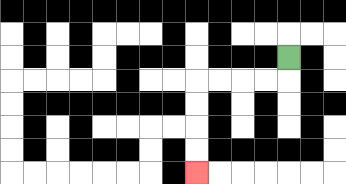{'start': '[12, 2]', 'end': '[8, 7]', 'path_directions': 'D,L,L,L,L,D,D,D,D', 'path_coordinates': '[[12, 2], [12, 3], [11, 3], [10, 3], [9, 3], [8, 3], [8, 4], [8, 5], [8, 6], [8, 7]]'}